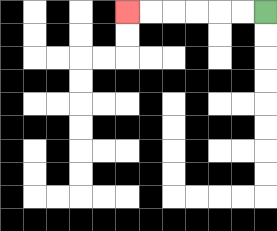{'start': '[11, 0]', 'end': '[5, 0]', 'path_directions': 'L,L,L,L,L,L', 'path_coordinates': '[[11, 0], [10, 0], [9, 0], [8, 0], [7, 0], [6, 0], [5, 0]]'}